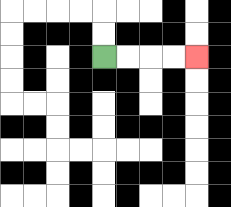{'start': '[4, 2]', 'end': '[8, 2]', 'path_directions': 'R,R,R,R', 'path_coordinates': '[[4, 2], [5, 2], [6, 2], [7, 2], [8, 2]]'}